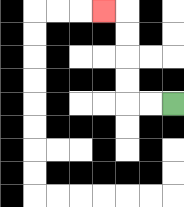{'start': '[7, 4]', 'end': '[4, 0]', 'path_directions': 'L,L,U,U,U,U,L', 'path_coordinates': '[[7, 4], [6, 4], [5, 4], [5, 3], [5, 2], [5, 1], [5, 0], [4, 0]]'}